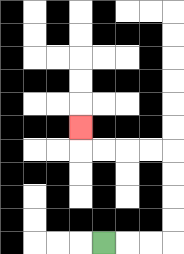{'start': '[4, 10]', 'end': '[3, 5]', 'path_directions': 'R,R,R,U,U,U,U,L,L,L,L,U', 'path_coordinates': '[[4, 10], [5, 10], [6, 10], [7, 10], [7, 9], [7, 8], [7, 7], [7, 6], [6, 6], [5, 6], [4, 6], [3, 6], [3, 5]]'}